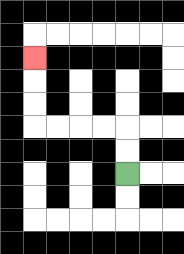{'start': '[5, 7]', 'end': '[1, 2]', 'path_directions': 'U,U,L,L,L,L,U,U,U', 'path_coordinates': '[[5, 7], [5, 6], [5, 5], [4, 5], [3, 5], [2, 5], [1, 5], [1, 4], [1, 3], [1, 2]]'}